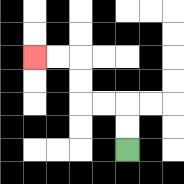{'start': '[5, 6]', 'end': '[1, 2]', 'path_directions': 'U,U,L,L,U,U,L,L', 'path_coordinates': '[[5, 6], [5, 5], [5, 4], [4, 4], [3, 4], [3, 3], [3, 2], [2, 2], [1, 2]]'}